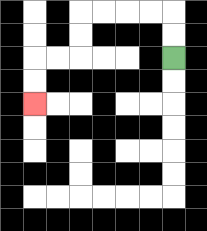{'start': '[7, 2]', 'end': '[1, 4]', 'path_directions': 'U,U,L,L,L,L,D,D,L,L,D,D', 'path_coordinates': '[[7, 2], [7, 1], [7, 0], [6, 0], [5, 0], [4, 0], [3, 0], [3, 1], [3, 2], [2, 2], [1, 2], [1, 3], [1, 4]]'}